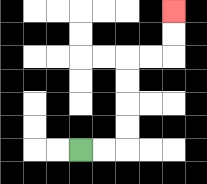{'start': '[3, 6]', 'end': '[7, 0]', 'path_directions': 'R,R,U,U,U,U,R,R,U,U', 'path_coordinates': '[[3, 6], [4, 6], [5, 6], [5, 5], [5, 4], [5, 3], [5, 2], [6, 2], [7, 2], [7, 1], [7, 0]]'}